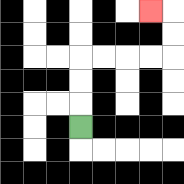{'start': '[3, 5]', 'end': '[6, 0]', 'path_directions': 'U,U,U,R,R,R,R,U,U,L', 'path_coordinates': '[[3, 5], [3, 4], [3, 3], [3, 2], [4, 2], [5, 2], [6, 2], [7, 2], [7, 1], [7, 0], [6, 0]]'}